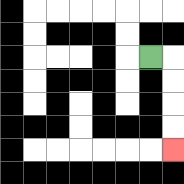{'start': '[6, 2]', 'end': '[7, 6]', 'path_directions': 'R,D,D,D,D', 'path_coordinates': '[[6, 2], [7, 2], [7, 3], [7, 4], [7, 5], [7, 6]]'}